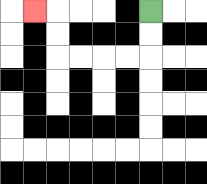{'start': '[6, 0]', 'end': '[1, 0]', 'path_directions': 'D,D,L,L,L,L,U,U,L', 'path_coordinates': '[[6, 0], [6, 1], [6, 2], [5, 2], [4, 2], [3, 2], [2, 2], [2, 1], [2, 0], [1, 0]]'}